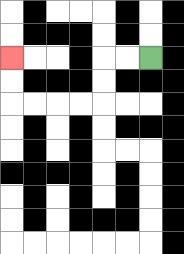{'start': '[6, 2]', 'end': '[0, 2]', 'path_directions': 'L,L,D,D,L,L,L,L,U,U', 'path_coordinates': '[[6, 2], [5, 2], [4, 2], [4, 3], [4, 4], [3, 4], [2, 4], [1, 4], [0, 4], [0, 3], [0, 2]]'}